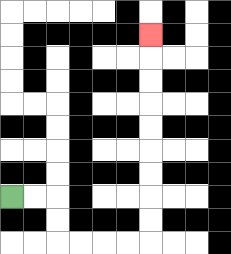{'start': '[0, 8]', 'end': '[6, 1]', 'path_directions': 'R,R,D,D,R,R,R,R,U,U,U,U,U,U,U,U,U', 'path_coordinates': '[[0, 8], [1, 8], [2, 8], [2, 9], [2, 10], [3, 10], [4, 10], [5, 10], [6, 10], [6, 9], [6, 8], [6, 7], [6, 6], [6, 5], [6, 4], [6, 3], [6, 2], [6, 1]]'}